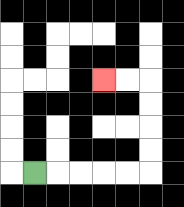{'start': '[1, 7]', 'end': '[4, 3]', 'path_directions': 'R,R,R,R,R,U,U,U,U,L,L', 'path_coordinates': '[[1, 7], [2, 7], [3, 7], [4, 7], [5, 7], [6, 7], [6, 6], [6, 5], [6, 4], [6, 3], [5, 3], [4, 3]]'}